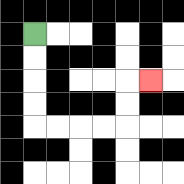{'start': '[1, 1]', 'end': '[6, 3]', 'path_directions': 'D,D,D,D,R,R,R,R,U,U,R', 'path_coordinates': '[[1, 1], [1, 2], [1, 3], [1, 4], [1, 5], [2, 5], [3, 5], [4, 5], [5, 5], [5, 4], [5, 3], [6, 3]]'}